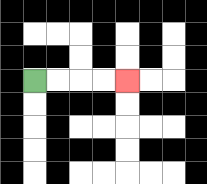{'start': '[1, 3]', 'end': '[5, 3]', 'path_directions': 'R,R,R,R', 'path_coordinates': '[[1, 3], [2, 3], [3, 3], [4, 3], [5, 3]]'}